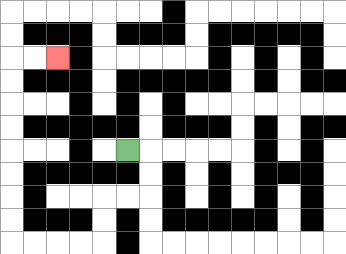{'start': '[5, 6]', 'end': '[2, 2]', 'path_directions': 'R,D,D,L,L,D,D,L,L,L,L,U,U,U,U,U,U,U,U,R,R', 'path_coordinates': '[[5, 6], [6, 6], [6, 7], [6, 8], [5, 8], [4, 8], [4, 9], [4, 10], [3, 10], [2, 10], [1, 10], [0, 10], [0, 9], [0, 8], [0, 7], [0, 6], [0, 5], [0, 4], [0, 3], [0, 2], [1, 2], [2, 2]]'}